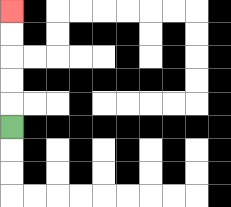{'start': '[0, 5]', 'end': '[0, 0]', 'path_directions': 'U,U,U,U,U', 'path_coordinates': '[[0, 5], [0, 4], [0, 3], [0, 2], [0, 1], [0, 0]]'}